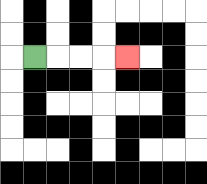{'start': '[1, 2]', 'end': '[5, 2]', 'path_directions': 'R,R,R,R', 'path_coordinates': '[[1, 2], [2, 2], [3, 2], [4, 2], [5, 2]]'}